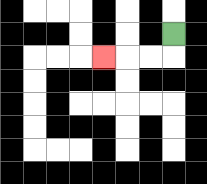{'start': '[7, 1]', 'end': '[4, 2]', 'path_directions': 'D,L,L,L', 'path_coordinates': '[[7, 1], [7, 2], [6, 2], [5, 2], [4, 2]]'}